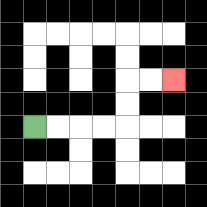{'start': '[1, 5]', 'end': '[7, 3]', 'path_directions': 'R,R,R,R,U,U,R,R', 'path_coordinates': '[[1, 5], [2, 5], [3, 5], [4, 5], [5, 5], [5, 4], [5, 3], [6, 3], [7, 3]]'}